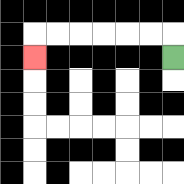{'start': '[7, 2]', 'end': '[1, 2]', 'path_directions': 'U,L,L,L,L,L,L,D', 'path_coordinates': '[[7, 2], [7, 1], [6, 1], [5, 1], [4, 1], [3, 1], [2, 1], [1, 1], [1, 2]]'}